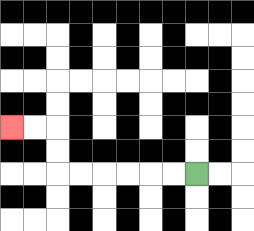{'start': '[8, 7]', 'end': '[0, 5]', 'path_directions': 'L,L,L,L,L,L,U,U,L,L', 'path_coordinates': '[[8, 7], [7, 7], [6, 7], [5, 7], [4, 7], [3, 7], [2, 7], [2, 6], [2, 5], [1, 5], [0, 5]]'}